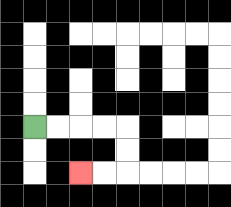{'start': '[1, 5]', 'end': '[3, 7]', 'path_directions': 'R,R,R,R,D,D,L,L', 'path_coordinates': '[[1, 5], [2, 5], [3, 5], [4, 5], [5, 5], [5, 6], [5, 7], [4, 7], [3, 7]]'}